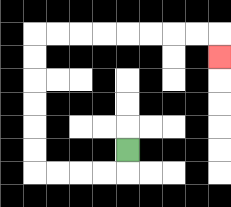{'start': '[5, 6]', 'end': '[9, 2]', 'path_directions': 'D,L,L,L,L,U,U,U,U,U,U,R,R,R,R,R,R,R,R,D', 'path_coordinates': '[[5, 6], [5, 7], [4, 7], [3, 7], [2, 7], [1, 7], [1, 6], [1, 5], [1, 4], [1, 3], [1, 2], [1, 1], [2, 1], [3, 1], [4, 1], [5, 1], [6, 1], [7, 1], [8, 1], [9, 1], [9, 2]]'}